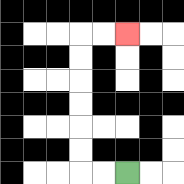{'start': '[5, 7]', 'end': '[5, 1]', 'path_directions': 'L,L,U,U,U,U,U,U,R,R', 'path_coordinates': '[[5, 7], [4, 7], [3, 7], [3, 6], [3, 5], [3, 4], [3, 3], [3, 2], [3, 1], [4, 1], [5, 1]]'}